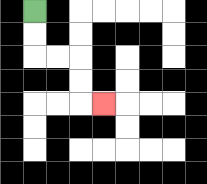{'start': '[1, 0]', 'end': '[4, 4]', 'path_directions': 'D,D,R,R,D,D,R', 'path_coordinates': '[[1, 0], [1, 1], [1, 2], [2, 2], [3, 2], [3, 3], [3, 4], [4, 4]]'}